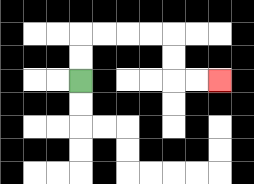{'start': '[3, 3]', 'end': '[9, 3]', 'path_directions': 'U,U,R,R,R,R,D,D,R,R', 'path_coordinates': '[[3, 3], [3, 2], [3, 1], [4, 1], [5, 1], [6, 1], [7, 1], [7, 2], [7, 3], [8, 3], [9, 3]]'}